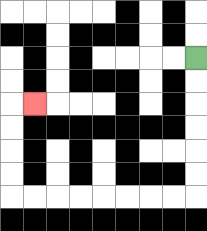{'start': '[8, 2]', 'end': '[1, 4]', 'path_directions': 'D,D,D,D,D,D,L,L,L,L,L,L,L,L,U,U,U,U,R', 'path_coordinates': '[[8, 2], [8, 3], [8, 4], [8, 5], [8, 6], [8, 7], [8, 8], [7, 8], [6, 8], [5, 8], [4, 8], [3, 8], [2, 8], [1, 8], [0, 8], [0, 7], [0, 6], [0, 5], [0, 4], [1, 4]]'}